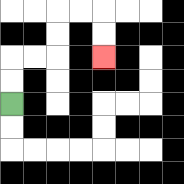{'start': '[0, 4]', 'end': '[4, 2]', 'path_directions': 'U,U,R,R,U,U,R,R,D,D', 'path_coordinates': '[[0, 4], [0, 3], [0, 2], [1, 2], [2, 2], [2, 1], [2, 0], [3, 0], [4, 0], [4, 1], [4, 2]]'}